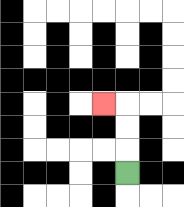{'start': '[5, 7]', 'end': '[4, 4]', 'path_directions': 'U,U,U,L', 'path_coordinates': '[[5, 7], [5, 6], [5, 5], [5, 4], [4, 4]]'}